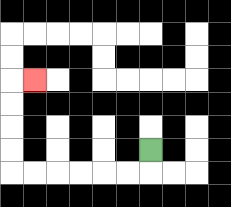{'start': '[6, 6]', 'end': '[1, 3]', 'path_directions': 'D,L,L,L,L,L,L,U,U,U,U,R', 'path_coordinates': '[[6, 6], [6, 7], [5, 7], [4, 7], [3, 7], [2, 7], [1, 7], [0, 7], [0, 6], [0, 5], [0, 4], [0, 3], [1, 3]]'}